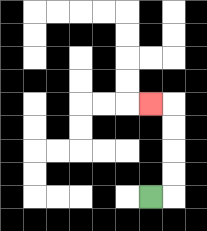{'start': '[6, 8]', 'end': '[6, 4]', 'path_directions': 'R,U,U,U,U,L', 'path_coordinates': '[[6, 8], [7, 8], [7, 7], [7, 6], [7, 5], [7, 4], [6, 4]]'}